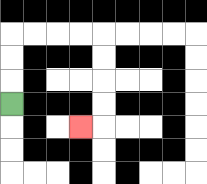{'start': '[0, 4]', 'end': '[3, 5]', 'path_directions': 'U,U,U,R,R,R,R,D,D,D,D,L', 'path_coordinates': '[[0, 4], [0, 3], [0, 2], [0, 1], [1, 1], [2, 1], [3, 1], [4, 1], [4, 2], [4, 3], [4, 4], [4, 5], [3, 5]]'}